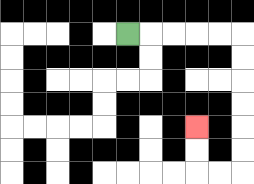{'start': '[5, 1]', 'end': '[8, 5]', 'path_directions': 'R,R,R,R,R,D,D,D,D,D,D,L,L,U,U', 'path_coordinates': '[[5, 1], [6, 1], [7, 1], [8, 1], [9, 1], [10, 1], [10, 2], [10, 3], [10, 4], [10, 5], [10, 6], [10, 7], [9, 7], [8, 7], [8, 6], [8, 5]]'}